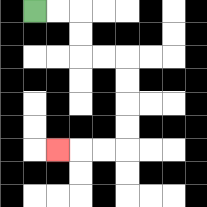{'start': '[1, 0]', 'end': '[2, 6]', 'path_directions': 'R,R,D,D,R,R,D,D,D,D,L,L,L', 'path_coordinates': '[[1, 0], [2, 0], [3, 0], [3, 1], [3, 2], [4, 2], [5, 2], [5, 3], [5, 4], [5, 5], [5, 6], [4, 6], [3, 6], [2, 6]]'}